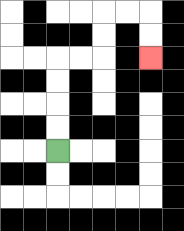{'start': '[2, 6]', 'end': '[6, 2]', 'path_directions': 'U,U,U,U,R,R,U,U,R,R,D,D', 'path_coordinates': '[[2, 6], [2, 5], [2, 4], [2, 3], [2, 2], [3, 2], [4, 2], [4, 1], [4, 0], [5, 0], [6, 0], [6, 1], [6, 2]]'}